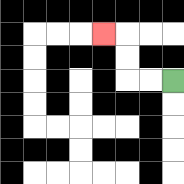{'start': '[7, 3]', 'end': '[4, 1]', 'path_directions': 'L,L,U,U,L', 'path_coordinates': '[[7, 3], [6, 3], [5, 3], [5, 2], [5, 1], [4, 1]]'}